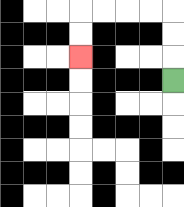{'start': '[7, 3]', 'end': '[3, 2]', 'path_directions': 'U,U,U,L,L,L,L,D,D', 'path_coordinates': '[[7, 3], [7, 2], [7, 1], [7, 0], [6, 0], [5, 0], [4, 0], [3, 0], [3, 1], [3, 2]]'}